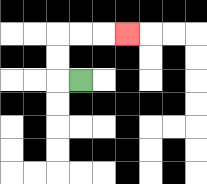{'start': '[3, 3]', 'end': '[5, 1]', 'path_directions': 'L,U,U,R,R,R', 'path_coordinates': '[[3, 3], [2, 3], [2, 2], [2, 1], [3, 1], [4, 1], [5, 1]]'}